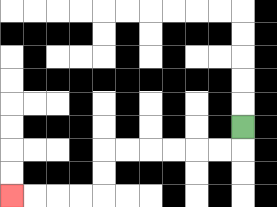{'start': '[10, 5]', 'end': '[0, 8]', 'path_directions': 'D,L,L,L,L,L,L,D,D,L,L,L,L', 'path_coordinates': '[[10, 5], [10, 6], [9, 6], [8, 6], [7, 6], [6, 6], [5, 6], [4, 6], [4, 7], [4, 8], [3, 8], [2, 8], [1, 8], [0, 8]]'}